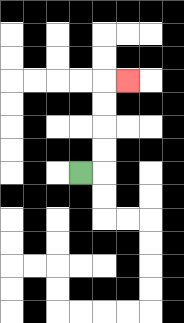{'start': '[3, 7]', 'end': '[5, 3]', 'path_directions': 'R,U,U,U,U,R', 'path_coordinates': '[[3, 7], [4, 7], [4, 6], [4, 5], [4, 4], [4, 3], [5, 3]]'}